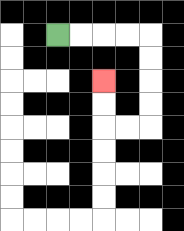{'start': '[2, 1]', 'end': '[4, 3]', 'path_directions': 'R,R,R,R,D,D,D,D,L,L,U,U', 'path_coordinates': '[[2, 1], [3, 1], [4, 1], [5, 1], [6, 1], [6, 2], [6, 3], [6, 4], [6, 5], [5, 5], [4, 5], [4, 4], [4, 3]]'}